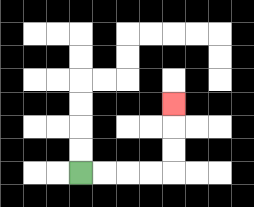{'start': '[3, 7]', 'end': '[7, 4]', 'path_directions': 'R,R,R,R,U,U,U', 'path_coordinates': '[[3, 7], [4, 7], [5, 7], [6, 7], [7, 7], [7, 6], [7, 5], [7, 4]]'}